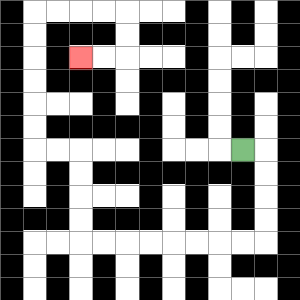{'start': '[10, 6]', 'end': '[3, 2]', 'path_directions': 'R,D,D,D,D,L,L,L,L,L,L,L,L,U,U,U,U,L,L,U,U,U,U,U,U,R,R,R,R,D,D,L,L', 'path_coordinates': '[[10, 6], [11, 6], [11, 7], [11, 8], [11, 9], [11, 10], [10, 10], [9, 10], [8, 10], [7, 10], [6, 10], [5, 10], [4, 10], [3, 10], [3, 9], [3, 8], [3, 7], [3, 6], [2, 6], [1, 6], [1, 5], [1, 4], [1, 3], [1, 2], [1, 1], [1, 0], [2, 0], [3, 0], [4, 0], [5, 0], [5, 1], [5, 2], [4, 2], [3, 2]]'}